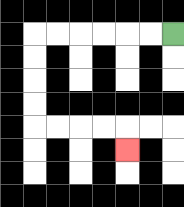{'start': '[7, 1]', 'end': '[5, 6]', 'path_directions': 'L,L,L,L,L,L,D,D,D,D,R,R,R,R,D', 'path_coordinates': '[[7, 1], [6, 1], [5, 1], [4, 1], [3, 1], [2, 1], [1, 1], [1, 2], [1, 3], [1, 4], [1, 5], [2, 5], [3, 5], [4, 5], [5, 5], [5, 6]]'}